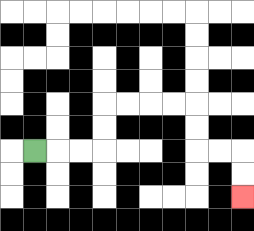{'start': '[1, 6]', 'end': '[10, 8]', 'path_directions': 'R,R,R,U,U,R,R,R,R,D,D,R,R,D,D', 'path_coordinates': '[[1, 6], [2, 6], [3, 6], [4, 6], [4, 5], [4, 4], [5, 4], [6, 4], [7, 4], [8, 4], [8, 5], [8, 6], [9, 6], [10, 6], [10, 7], [10, 8]]'}